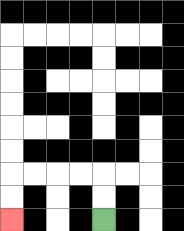{'start': '[4, 9]', 'end': '[0, 9]', 'path_directions': 'U,U,L,L,L,L,D,D', 'path_coordinates': '[[4, 9], [4, 8], [4, 7], [3, 7], [2, 7], [1, 7], [0, 7], [0, 8], [0, 9]]'}